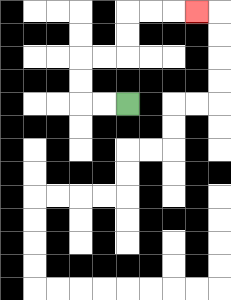{'start': '[5, 4]', 'end': '[8, 0]', 'path_directions': 'L,L,U,U,R,R,U,U,R,R,R', 'path_coordinates': '[[5, 4], [4, 4], [3, 4], [3, 3], [3, 2], [4, 2], [5, 2], [5, 1], [5, 0], [6, 0], [7, 0], [8, 0]]'}